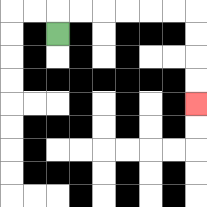{'start': '[2, 1]', 'end': '[8, 4]', 'path_directions': 'U,R,R,R,R,R,R,D,D,D,D', 'path_coordinates': '[[2, 1], [2, 0], [3, 0], [4, 0], [5, 0], [6, 0], [7, 0], [8, 0], [8, 1], [8, 2], [8, 3], [8, 4]]'}